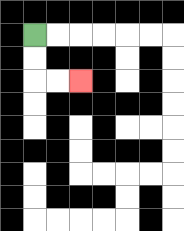{'start': '[1, 1]', 'end': '[3, 3]', 'path_directions': 'D,D,R,R', 'path_coordinates': '[[1, 1], [1, 2], [1, 3], [2, 3], [3, 3]]'}